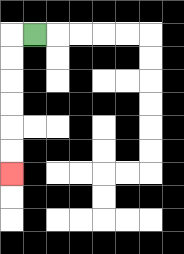{'start': '[1, 1]', 'end': '[0, 7]', 'path_directions': 'L,D,D,D,D,D,D', 'path_coordinates': '[[1, 1], [0, 1], [0, 2], [0, 3], [0, 4], [0, 5], [0, 6], [0, 7]]'}